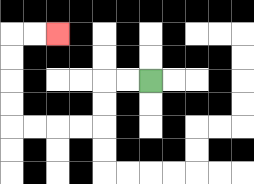{'start': '[6, 3]', 'end': '[2, 1]', 'path_directions': 'L,L,D,D,L,L,L,L,U,U,U,U,R,R', 'path_coordinates': '[[6, 3], [5, 3], [4, 3], [4, 4], [4, 5], [3, 5], [2, 5], [1, 5], [0, 5], [0, 4], [0, 3], [0, 2], [0, 1], [1, 1], [2, 1]]'}